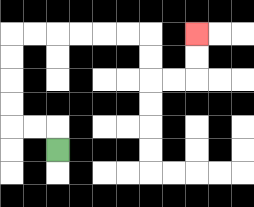{'start': '[2, 6]', 'end': '[8, 1]', 'path_directions': 'U,L,L,U,U,U,U,R,R,R,R,R,R,D,D,R,R,U,U', 'path_coordinates': '[[2, 6], [2, 5], [1, 5], [0, 5], [0, 4], [0, 3], [0, 2], [0, 1], [1, 1], [2, 1], [3, 1], [4, 1], [5, 1], [6, 1], [6, 2], [6, 3], [7, 3], [8, 3], [8, 2], [8, 1]]'}